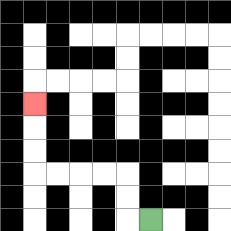{'start': '[6, 9]', 'end': '[1, 4]', 'path_directions': 'L,U,U,L,L,L,L,U,U,U', 'path_coordinates': '[[6, 9], [5, 9], [5, 8], [5, 7], [4, 7], [3, 7], [2, 7], [1, 7], [1, 6], [1, 5], [1, 4]]'}